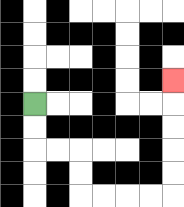{'start': '[1, 4]', 'end': '[7, 3]', 'path_directions': 'D,D,R,R,D,D,R,R,R,R,U,U,U,U,U', 'path_coordinates': '[[1, 4], [1, 5], [1, 6], [2, 6], [3, 6], [3, 7], [3, 8], [4, 8], [5, 8], [6, 8], [7, 8], [7, 7], [7, 6], [7, 5], [7, 4], [7, 3]]'}